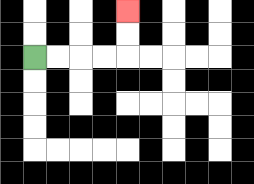{'start': '[1, 2]', 'end': '[5, 0]', 'path_directions': 'R,R,R,R,U,U', 'path_coordinates': '[[1, 2], [2, 2], [3, 2], [4, 2], [5, 2], [5, 1], [5, 0]]'}